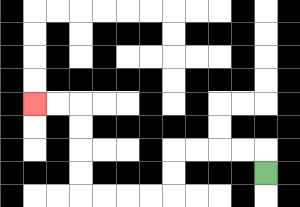{'start': '[11, 7]', 'end': '[1, 4]', 'path_directions': 'U,L,L,L,L,D,D,L,L,L,L,U,U,U,U,L,L', 'path_coordinates': '[[11, 7], [11, 6], [10, 6], [9, 6], [8, 6], [7, 6], [7, 7], [7, 8], [6, 8], [5, 8], [4, 8], [3, 8], [3, 7], [3, 6], [3, 5], [3, 4], [2, 4], [1, 4]]'}